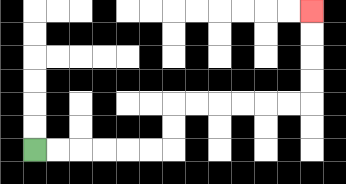{'start': '[1, 6]', 'end': '[13, 0]', 'path_directions': 'R,R,R,R,R,R,U,U,R,R,R,R,R,R,U,U,U,U', 'path_coordinates': '[[1, 6], [2, 6], [3, 6], [4, 6], [5, 6], [6, 6], [7, 6], [7, 5], [7, 4], [8, 4], [9, 4], [10, 4], [11, 4], [12, 4], [13, 4], [13, 3], [13, 2], [13, 1], [13, 0]]'}